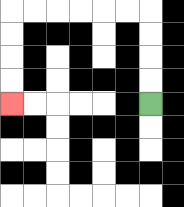{'start': '[6, 4]', 'end': '[0, 4]', 'path_directions': 'U,U,U,U,L,L,L,L,L,L,D,D,D,D', 'path_coordinates': '[[6, 4], [6, 3], [6, 2], [6, 1], [6, 0], [5, 0], [4, 0], [3, 0], [2, 0], [1, 0], [0, 0], [0, 1], [0, 2], [0, 3], [0, 4]]'}